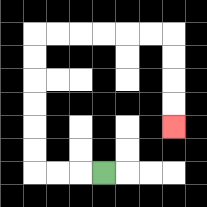{'start': '[4, 7]', 'end': '[7, 5]', 'path_directions': 'L,L,L,U,U,U,U,U,U,R,R,R,R,R,R,D,D,D,D', 'path_coordinates': '[[4, 7], [3, 7], [2, 7], [1, 7], [1, 6], [1, 5], [1, 4], [1, 3], [1, 2], [1, 1], [2, 1], [3, 1], [4, 1], [5, 1], [6, 1], [7, 1], [7, 2], [7, 3], [7, 4], [7, 5]]'}